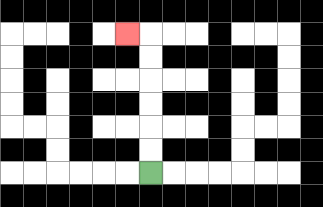{'start': '[6, 7]', 'end': '[5, 1]', 'path_directions': 'U,U,U,U,U,U,L', 'path_coordinates': '[[6, 7], [6, 6], [6, 5], [6, 4], [6, 3], [6, 2], [6, 1], [5, 1]]'}